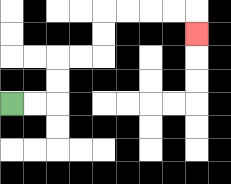{'start': '[0, 4]', 'end': '[8, 1]', 'path_directions': 'R,R,U,U,R,R,U,U,R,R,R,R,D', 'path_coordinates': '[[0, 4], [1, 4], [2, 4], [2, 3], [2, 2], [3, 2], [4, 2], [4, 1], [4, 0], [5, 0], [6, 0], [7, 0], [8, 0], [8, 1]]'}